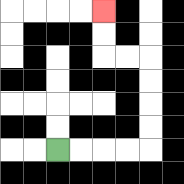{'start': '[2, 6]', 'end': '[4, 0]', 'path_directions': 'R,R,R,R,U,U,U,U,L,L,U,U', 'path_coordinates': '[[2, 6], [3, 6], [4, 6], [5, 6], [6, 6], [6, 5], [6, 4], [6, 3], [6, 2], [5, 2], [4, 2], [4, 1], [4, 0]]'}